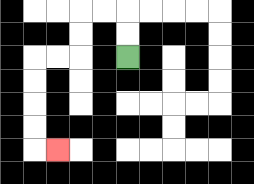{'start': '[5, 2]', 'end': '[2, 6]', 'path_directions': 'U,U,L,L,D,D,L,L,D,D,D,D,R', 'path_coordinates': '[[5, 2], [5, 1], [5, 0], [4, 0], [3, 0], [3, 1], [3, 2], [2, 2], [1, 2], [1, 3], [1, 4], [1, 5], [1, 6], [2, 6]]'}